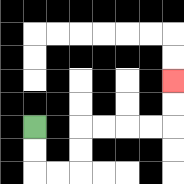{'start': '[1, 5]', 'end': '[7, 3]', 'path_directions': 'D,D,R,R,U,U,R,R,R,R,U,U', 'path_coordinates': '[[1, 5], [1, 6], [1, 7], [2, 7], [3, 7], [3, 6], [3, 5], [4, 5], [5, 5], [6, 5], [7, 5], [7, 4], [7, 3]]'}